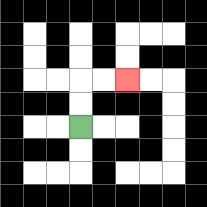{'start': '[3, 5]', 'end': '[5, 3]', 'path_directions': 'U,U,R,R', 'path_coordinates': '[[3, 5], [3, 4], [3, 3], [4, 3], [5, 3]]'}